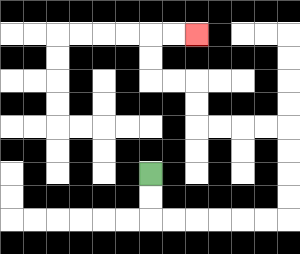{'start': '[6, 7]', 'end': '[8, 1]', 'path_directions': 'D,D,R,R,R,R,R,R,U,U,U,U,L,L,L,L,U,U,L,L,U,U,R,R', 'path_coordinates': '[[6, 7], [6, 8], [6, 9], [7, 9], [8, 9], [9, 9], [10, 9], [11, 9], [12, 9], [12, 8], [12, 7], [12, 6], [12, 5], [11, 5], [10, 5], [9, 5], [8, 5], [8, 4], [8, 3], [7, 3], [6, 3], [6, 2], [6, 1], [7, 1], [8, 1]]'}